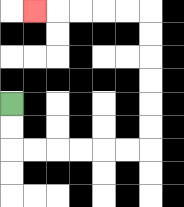{'start': '[0, 4]', 'end': '[1, 0]', 'path_directions': 'D,D,R,R,R,R,R,R,U,U,U,U,U,U,L,L,L,L,L', 'path_coordinates': '[[0, 4], [0, 5], [0, 6], [1, 6], [2, 6], [3, 6], [4, 6], [5, 6], [6, 6], [6, 5], [6, 4], [6, 3], [6, 2], [6, 1], [6, 0], [5, 0], [4, 0], [3, 0], [2, 0], [1, 0]]'}